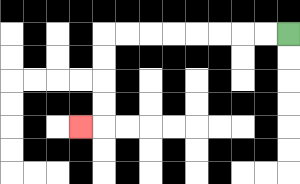{'start': '[12, 1]', 'end': '[3, 5]', 'path_directions': 'L,L,L,L,L,L,L,L,D,D,D,D,L', 'path_coordinates': '[[12, 1], [11, 1], [10, 1], [9, 1], [8, 1], [7, 1], [6, 1], [5, 1], [4, 1], [4, 2], [4, 3], [4, 4], [4, 5], [3, 5]]'}